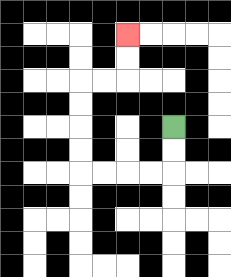{'start': '[7, 5]', 'end': '[5, 1]', 'path_directions': 'D,D,L,L,L,L,U,U,U,U,R,R,U,U', 'path_coordinates': '[[7, 5], [7, 6], [7, 7], [6, 7], [5, 7], [4, 7], [3, 7], [3, 6], [3, 5], [3, 4], [3, 3], [4, 3], [5, 3], [5, 2], [5, 1]]'}